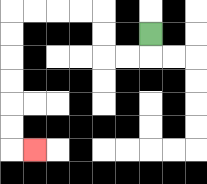{'start': '[6, 1]', 'end': '[1, 6]', 'path_directions': 'D,L,L,U,U,L,L,L,L,D,D,D,D,D,D,R', 'path_coordinates': '[[6, 1], [6, 2], [5, 2], [4, 2], [4, 1], [4, 0], [3, 0], [2, 0], [1, 0], [0, 0], [0, 1], [0, 2], [0, 3], [0, 4], [0, 5], [0, 6], [1, 6]]'}